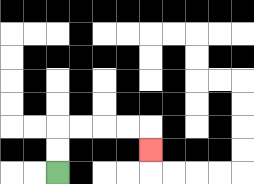{'start': '[2, 7]', 'end': '[6, 6]', 'path_directions': 'U,U,R,R,R,R,D', 'path_coordinates': '[[2, 7], [2, 6], [2, 5], [3, 5], [4, 5], [5, 5], [6, 5], [6, 6]]'}